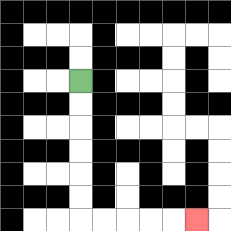{'start': '[3, 3]', 'end': '[8, 9]', 'path_directions': 'D,D,D,D,D,D,R,R,R,R,R', 'path_coordinates': '[[3, 3], [3, 4], [3, 5], [3, 6], [3, 7], [3, 8], [3, 9], [4, 9], [5, 9], [6, 9], [7, 9], [8, 9]]'}